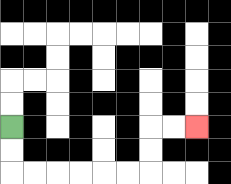{'start': '[0, 5]', 'end': '[8, 5]', 'path_directions': 'D,D,R,R,R,R,R,R,U,U,R,R', 'path_coordinates': '[[0, 5], [0, 6], [0, 7], [1, 7], [2, 7], [3, 7], [4, 7], [5, 7], [6, 7], [6, 6], [6, 5], [7, 5], [8, 5]]'}